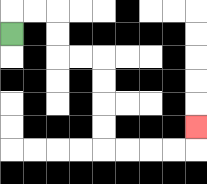{'start': '[0, 1]', 'end': '[8, 5]', 'path_directions': 'U,R,R,D,D,R,R,D,D,D,D,R,R,R,R,U', 'path_coordinates': '[[0, 1], [0, 0], [1, 0], [2, 0], [2, 1], [2, 2], [3, 2], [4, 2], [4, 3], [4, 4], [4, 5], [4, 6], [5, 6], [6, 6], [7, 6], [8, 6], [8, 5]]'}